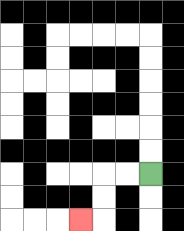{'start': '[6, 7]', 'end': '[3, 9]', 'path_directions': 'L,L,D,D,L', 'path_coordinates': '[[6, 7], [5, 7], [4, 7], [4, 8], [4, 9], [3, 9]]'}